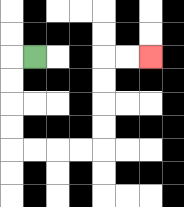{'start': '[1, 2]', 'end': '[6, 2]', 'path_directions': 'L,D,D,D,D,R,R,R,R,U,U,U,U,R,R', 'path_coordinates': '[[1, 2], [0, 2], [0, 3], [0, 4], [0, 5], [0, 6], [1, 6], [2, 6], [3, 6], [4, 6], [4, 5], [4, 4], [4, 3], [4, 2], [5, 2], [6, 2]]'}